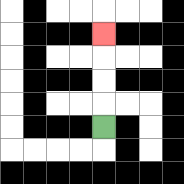{'start': '[4, 5]', 'end': '[4, 1]', 'path_directions': 'U,U,U,U', 'path_coordinates': '[[4, 5], [4, 4], [4, 3], [4, 2], [4, 1]]'}